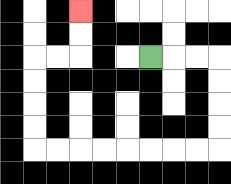{'start': '[6, 2]', 'end': '[3, 0]', 'path_directions': 'R,R,R,D,D,D,D,L,L,L,L,L,L,L,L,U,U,U,U,R,R,U,U', 'path_coordinates': '[[6, 2], [7, 2], [8, 2], [9, 2], [9, 3], [9, 4], [9, 5], [9, 6], [8, 6], [7, 6], [6, 6], [5, 6], [4, 6], [3, 6], [2, 6], [1, 6], [1, 5], [1, 4], [1, 3], [1, 2], [2, 2], [3, 2], [3, 1], [3, 0]]'}